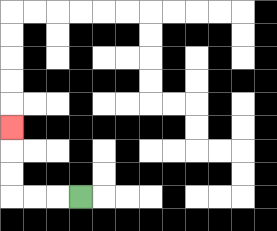{'start': '[3, 8]', 'end': '[0, 5]', 'path_directions': 'L,L,L,U,U,U', 'path_coordinates': '[[3, 8], [2, 8], [1, 8], [0, 8], [0, 7], [0, 6], [0, 5]]'}